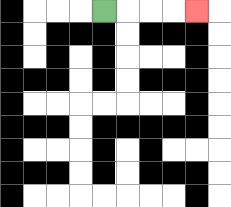{'start': '[4, 0]', 'end': '[8, 0]', 'path_directions': 'R,R,R,R', 'path_coordinates': '[[4, 0], [5, 0], [6, 0], [7, 0], [8, 0]]'}